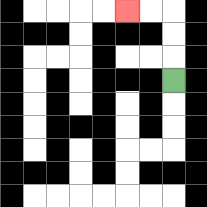{'start': '[7, 3]', 'end': '[5, 0]', 'path_directions': 'U,U,U,L,L', 'path_coordinates': '[[7, 3], [7, 2], [7, 1], [7, 0], [6, 0], [5, 0]]'}